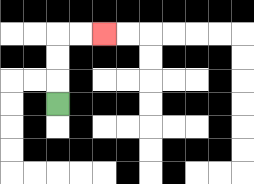{'start': '[2, 4]', 'end': '[4, 1]', 'path_directions': 'U,U,U,R,R', 'path_coordinates': '[[2, 4], [2, 3], [2, 2], [2, 1], [3, 1], [4, 1]]'}